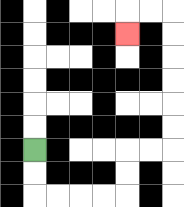{'start': '[1, 6]', 'end': '[5, 1]', 'path_directions': 'D,D,R,R,R,R,U,U,R,R,U,U,U,U,U,U,L,L,D', 'path_coordinates': '[[1, 6], [1, 7], [1, 8], [2, 8], [3, 8], [4, 8], [5, 8], [5, 7], [5, 6], [6, 6], [7, 6], [7, 5], [7, 4], [7, 3], [7, 2], [7, 1], [7, 0], [6, 0], [5, 0], [5, 1]]'}